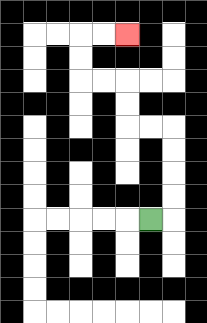{'start': '[6, 9]', 'end': '[5, 1]', 'path_directions': 'R,U,U,U,U,L,L,U,U,L,L,U,U,R,R', 'path_coordinates': '[[6, 9], [7, 9], [7, 8], [7, 7], [7, 6], [7, 5], [6, 5], [5, 5], [5, 4], [5, 3], [4, 3], [3, 3], [3, 2], [3, 1], [4, 1], [5, 1]]'}